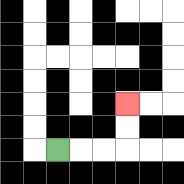{'start': '[2, 6]', 'end': '[5, 4]', 'path_directions': 'R,R,R,U,U', 'path_coordinates': '[[2, 6], [3, 6], [4, 6], [5, 6], [5, 5], [5, 4]]'}